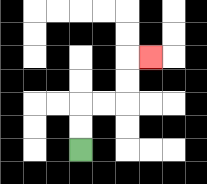{'start': '[3, 6]', 'end': '[6, 2]', 'path_directions': 'U,U,R,R,U,U,R', 'path_coordinates': '[[3, 6], [3, 5], [3, 4], [4, 4], [5, 4], [5, 3], [5, 2], [6, 2]]'}